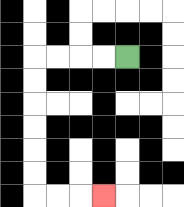{'start': '[5, 2]', 'end': '[4, 8]', 'path_directions': 'L,L,L,L,D,D,D,D,D,D,R,R,R', 'path_coordinates': '[[5, 2], [4, 2], [3, 2], [2, 2], [1, 2], [1, 3], [1, 4], [1, 5], [1, 6], [1, 7], [1, 8], [2, 8], [3, 8], [4, 8]]'}